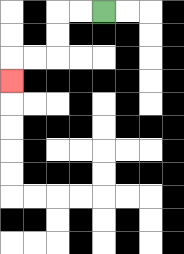{'start': '[4, 0]', 'end': '[0, 3]', 'path_directions': 'L,L,D,D,L,L,D', 'path_coordinates': '[[4, 0], [3, 0], [2, 0], [2, 1], [2, 2], [1, 2], [0, 2], [0, 3]]'}